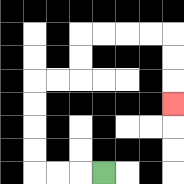{'start': '[4, 7]', 'end': '[7, 4]', 'path_directions': 'L,L,L,U,U,U,U,R,R,U,U,R,R,R,R,D,D,D', 'path_coordinates': '[[4, 7], [3, 7], [2, 7], [1, 7], [1, 6], [1, 5], [1, 4], [1, 3], [2, 3], [3, 3], [3, 2], [3, 1], [4, 1], [5, 1], [6, 1], [7, 1], [7, 2], [7, 3], [7, 4]]'}